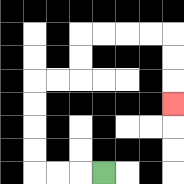{'start': '[4, 7]', 'end': '[7, 4]', 'path_directions': 'L,L,L,U,U,U,U,R,R,U,U,R,R,R,R,D,D,D', 'path_coordinates': '[[4, 7], [3, 7], [2, 7], [1, 7], [1, 6], [1, 5], [1, 4], [1, 3], [2, 3], [3, 3], [3, 2], [3, 1], [4, 1], [5, 1], [6, 1], [7, 1], [7, 2], [7, 3], [7, 4]]'}